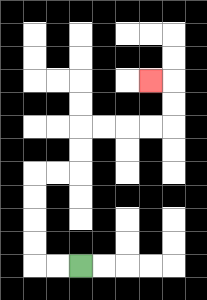{'start': '[3, 11]', 'end': '[6, 3]', 'path_directions': 'L,L,U,U,U,U,R,R,U,U,R,R,R,R,U,U,L', 'path_coordinates': '[[3, 11], [2, 11], [1, 11], [1, 10], [1, 9], [1, 8], [1, 7], [2, 7], [3, 7], [3, 6], [3, 5], [4, 5], [5, 5], [6, 5], [7, 5], [7, 4], [7, 3], [6, 3]]'}